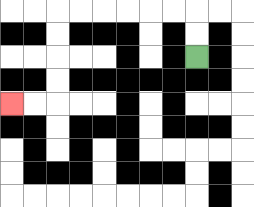{'start': '[8, 2]', 'end': '[0, 4]', 'path_directions': 'U,U,L,L,L,L,L,L,D,D,D,D,L,L', 'path_coordinates': '[[8, 2], [8, 1], [8, 0], [7, 0], [6, 0], [5, 0], [4, 0], [3, 0], [2, 0], [2, 1], [2, 2], [2, 3], [2, 4], [1, 4], [0, 4]]'}